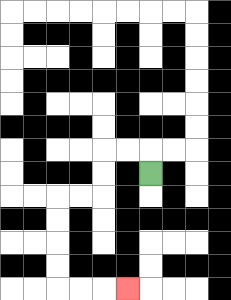{'start': '[6, 7]', 'end': '[5, 12]', 'path_directions': 'U,L,L,D,D,L,L,D,D,D,D,R,R,R', 'path_coordinates': '[[6, 7], [6, 6], [5, 6], [4, 6], [4, 7], [4, 8], [3, 8], [2, 8], [2, 9], [2, 10], [2, 11], [2, 12], [3, 12], [4, 12], [5, 12]]'}